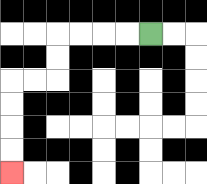{'start': '[6, 1]', 'end': '[0, 7]', 'path_directions': 'L,L,L,L,D,D,L,L,D,D,D,D', 'path_coordinates': '[[6, 1], [5, 1], [4, 1], [3, 1], [2, 1], [2, 2], [2, 3], [1, 3], [0, 3], [0, 4], [0, 5], [0, 6], [0, 7]]'}